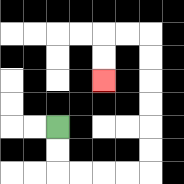{'start': '[2, 5]', 'end': '[4, 3]', 'path_directions': 'D,D,R,R,R,R,U,U,U,U,U,U,L,L,D,D', 'path_coordinates': '[[2, 5], [2, 6], [2, 7], [3, 7], [4, 7], [5, 7], [6, 7], [6, 6], [6, 5], [6, 4], [6, 3], [6, 2], [6, 1], [5, 1], [4, 1], [4, 2], [4, 3]]'}